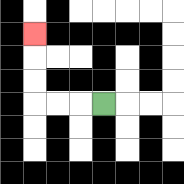{'start': '[4, 4]', 'end': '[1, 1]', 'path_directions': 'L,L,L,U,U,U', 'path_coordinates': '[[4, 4], [3, 4], [2, 4], [1, 4], [1, 3], [1, 2], [1, 1]]'}